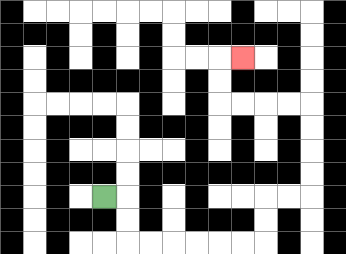{'start': '[4, 8]', 'end': '[10, 2]', 'path_directions': 'R,D,D,R,R,R,R,R,R,U,U,R,R,U,U,U,U,L,L,L,L,U,U,R', 'path_coordinates': '[[4, 8], [5, 8], [5, 9], [5, 10], [6, 10], [7, 10], [8, 10], [9, 10], [10, 10], [11, 10], [11, 9], [11, 8], [12, 8], [13, 8], [13, 7], [13, 6], [13, 5], [13, 4], [12, 4], [11, 4], [10, 4], [9, 4], [9, 3], [9, 2], [10, 2]]'}